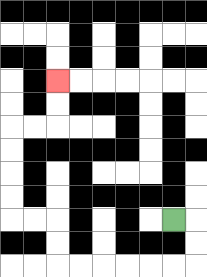{'start': '[7, 9]', 'end': '[2, 3]', 'path_directions': 'R,D,D,L,L,L,L,L,L,U,U,L,L,U,U,U,U,R,R,U,U', 'path_coordinates': '[[7, 9], [8, 9], [8, 10], [8, 11], [7, 11], [6, 11], [5, 11], [4, 11], [3, 11], [2, 11], [2, 10], [2, 9], [1, 9], [0, 9], [0, 8], [0, 7], [0, 6], [0, 5], [1, 5], [2, 5], [2, 4], [2, 3]]'}